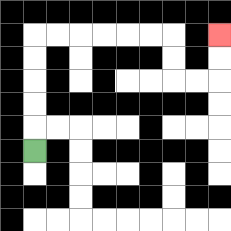{'start': '[1, 6]', 'end': '[9, 1]', 'path_directions': 'U,U,U,U,U,R,R,R,R,R,R,D,D,R,R,U,U', 'path_coordinates': '[[1, 6], [1, 5], [1, 4], [1, 3], [1, 2], [1, 1], [2, 1], [3, 1], [4, 1], [5, 1], [6, 1], [7, 1], [7, 2], [7, 3], [8, 3], [9, 3], [9, 2], [9, 1]]'}